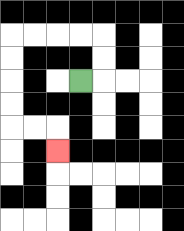{'start': '[3, 3]', 'end': '[2, 6]', 'path_directions': 'R,U,U,L,L,L,L,D,D,D,D,R,R,D', 'path_coordinates': '[[3, 3], [4, 3], [4, 2], [4, 1], [3, 1], [2, 1], [1, 1], [0, 1], [0, 2], [0, 3], [0, 4], [0, 5], [1, 5], [2, 5], [2, 6]]'}